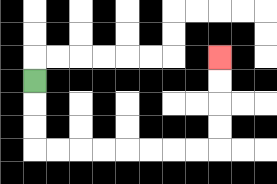{'start': '[1, 3]', 'end': '[9, 2]', 'path_directions': 'D,D,D,R,R,R,R,R,R,R,R,U,U,U,U', 'path_coordinates': '[[1, 3], [1, 4], [1, 5], [1, 6], [2, 6], [3, 6], [4, 6], [5, 6], [6, 6], [7, 6], [8, 6], [9, 6], [9, 5], [9, 4], [9, 3], [9, 2]]'}